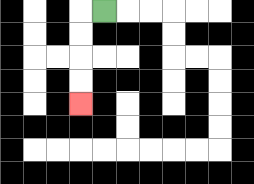{'start': '[4, 0]', 'end': '[3, 4]', 'path_directions': 'L,D,D,D,D', 'path_coordinates': '[[4, 0], [3, 0], [3, 1], [3, 2], [3, 3], [3, 4]]'}